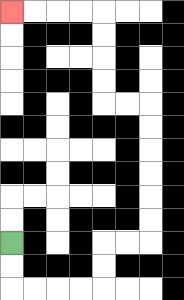{'start': '[0, 10]', 'end': '[0, 0]', 'path_directions': 'D,D,R,R,R,R,U,U,R,R,U,U,U,U,U,U,L,L,U,U,U,U,L,L,L,L', 'path_coordinates': '[[0, 10], [0, 11], [0, 12], [1, 12], [2, 12], [3, 12], [4, 12], [4, 11], [4, 10], [5, 10], [6, 10], [6, 9], [6, 8], [6, 7], [6, 6], [6, 5], [6, 4], [5, 4], [4, 4], [4, 3], [4, 2], [4, 1], [4, 0], [3, 0], [2, 0], [1, 0], [0, 0]]'}